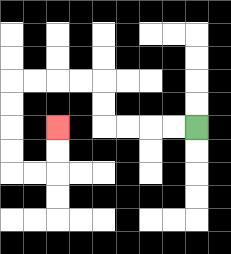{'start': '[8, 5]', 'end': '[2, 5]', 'path_directions': 'L,L,L,L,U,U,L,L,L,L,D,D,D,D,R,R,U,U', 'path_coordinates': '[[8, 5], [7, 5], [6, 5], [5, 5], [4, 5], [4, 4], [4, 3], [3, 3], [2, 3], [1, 3], [0, 3], [0, 4], [0, 5], [0, 6], [0, 7], [1, 7], [2, 7], [2, 6], [2, 5]]'}